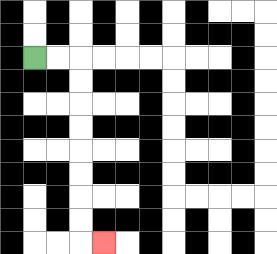{'start': '[1, 2]', 'end': '[4, 10]', 'path_directions': 'R,R,D,D,D,D,D,D,D,D,R', 'path_coordinates': '[[1, 2], [2, 2], [3, 2], [3, 3], [3, 4], [3, 5], [3, 6], [3, 7], [3, 8], [3, 9], [3, 10], [4, 10]]'}